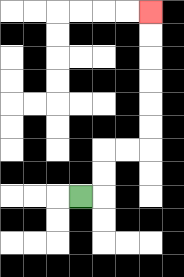{'start': '[3, 8]', 'end': '[6, 0]', 'path_directions': 'R,U,U,R,R,U,U,U,U,U,U', 'path_coordinates': '[[3, 8], [4, 8], [4, 7], [4, 6], [5, 6], [6, 6], [6, 5], [6, 4], [6, 3], [6, 2], [6, 1], [6, 0]]'}